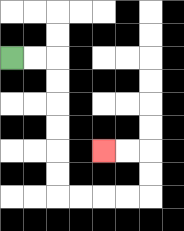{'start': '[0, 2]', 'end': '[4, 6]', 'path_directions': 'R,R,D,D,D,D,D,D,R,R,R,R,U,U,L,L', 'path_coordinates': '[[0, 2], [1, 2], [2, 2], [2, 3], [2, 4], [2, 5], [2, 6], [2, 7], [2, 8], [3, 8], [4, 8], [5, 8], [6, 8], [6, 7], [6, 6], [5, 6], [4, 6]]'}